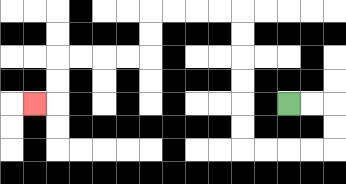{'start': '[12, 4]', 'end': '[1, 4]', 'path_directions': 'R,R,D,D,L,L,L,L,U,U,U,U,U,U,L,L,L,L,D,D,L,L,L,L,D,D,L', 'path_coordinates': '[[12, 4], [13, 4], [14, 4], [14, 5], [14, 6], [13, 6], [12, 6], [11, 6], [10, 6], [10, 5], [10, 4], [10, 3], [10, 2], [10, 1], [10, 0], [9, 0], [8, 0], [7, 0], [6, 0], [6, 1], [6, 2], [5, 2], [4, 2], [3, 2], [2, 2], [2, 3], [2, 4], [1, 4]]'}